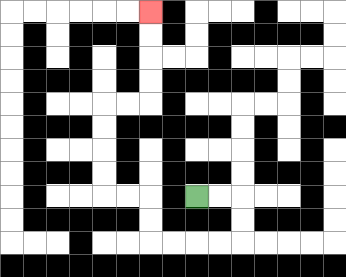{'start': '[8, 8]', 'end': '[6, 0]', 'path_directions': 'R,R,D,D,L,L,L,L,U,U,L,L,U,U,U,U,R,R,U,U,U,U', 'path_coordinates': '[[8, 8], [9, 8], [10, 8], [10, 9], [10, 10], [9, 10], [8, 10], [7, 10], [6, 10], [6, 9], [6, 8], [5, 8], [4, 8], [4, 7], [4, 6], [4, 5], [4, 4], [5, 4], [6, 4], [6, 3], [6, 2], [6, 1], [6, 0]]'}